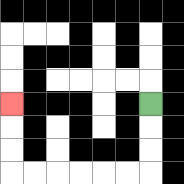{'start': '[6, 4]', 'end': '[0, 4]', 'path_directions': 'D,D,D,L,L,L,L,L,L,U,U,U', 'path_coordinates': '[[6, 4], [6, 5], [6, 6], [6, 7], [5, 7], [4, 7], [3, 7], [2, 7], [1, 7], [0, 7], [0, 6], [0, 5], [0, 4]]'}